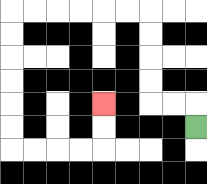{'start': '[8, 5]', 'end': '[4, 4]', 'path_directions': 'U,L,L,U,U,U,U,L,L,L,L,L,L,D,D,D,D,D,D,R,R,R,R,U,U', 'path_coordinates': '[[8, 5], [8, 4], [7, 4], [6, 4], [6, 3], [6, 2], [6, 1], [6, 0], [5, 0], [4, 0], [3, 0], [2, 0], [1, 0], [0, 0], [0, 1], [0, 2], [0, 3], [0, 4], [0, 5], [0, 6], [1, 6], [2, 6], [3, 6], [4, 6], [4, 5], [4, 4]]'}